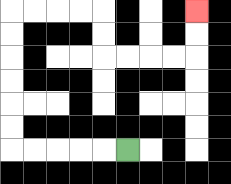{'start': '[5, 6]', 'end': '[8, 0]', 'path_directions': 'L,L,L,L,L,U,U,U,U,U,U,R,R,R,R,D,D,R,R,R,R,U,U', 'path_coordinates': '[[5, 6], [4, 6], [3, 6], [2, 6], [1, 6], [0, 6], [0, 5], [0, 4], [0, 3], [0, 2], [0, 1], [0, 0], [1, 0], [2, 0], [3, 0], [4, 0], [4, 1], [4, 2], [5, 2], [6, 2], [7, 2], [8, 2], [8, 1], [8, 0]]'}